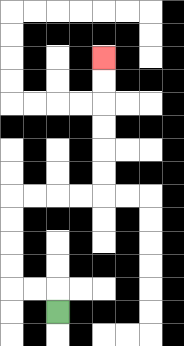{'start': '[2, 13]', 'end': '[4, 2]', 'path_directions': 'U,L,L,U,U,U,U,R,R,R,R,U,U,U,U,U,U', 'path_coordinates': '[[2, 13], [2, 12], [1, 12], [0, 12], [0, 11], [0, 10], [0, 9], [0, 8], [1, 8], [2, 8], [3, 8], [4, 8], [4, 7], [4, 6], [4, 5], [4, 4], [4, 3], [4, 2]]'}